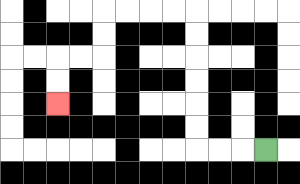{'start': '[11, 6]', 'end': '[2, 4]', 'path_directions': 'L,L,L,U,U,U,U,U,U,L,L,L,L,D,D,L,L,D,D', 'path_coordinates': '[[11, 6], [10, 6], [9, 6], [8, 6], [8, 5], [8, 4], [8, 3], [8, 2], [8, 1], [8, 0], [7, 0], [6, 0], [5, 0], [4, 0], [4, 1], [4, 2], [3, 2], [2, 2], [2, 3], [2, 4]]'}